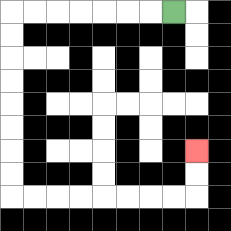{'start': '[7, 0]', 'end': '[8, 6]', 'path_directions': 'L,L,L,L,L,L,L,D,D,D,D,D,D,D,D,R,R,R,R,R,R,R,R,U,U', 'path_coordinates': '[[7, 0], [6, 0], [5, 0], [4, 0], [3, 0], [2, 0], [1, 0], [0, 0], [0, 1], [0, 2], [0, 3], [0, 4], [0, 5], [0, 6], [0, 7], [0, 8], [1, 8], [2, 8], [3, 8], [4, 8], [5, 8], [6, 8], [7, 8], [8, 8], [8, 7], [8, 6]]'}